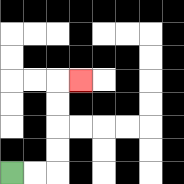{'start': '[0, 7]', 'end': '[3, 3]', 'path_directions': 'R,R,U,U,U,U,R', 'path_coordinates': '[[0, 7], [1, 7], [2, 7], [2, 6], [2, 5], [2, 4], [2, 3], [3, 3]]'}